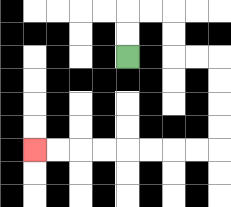{'start': '[5, 2]', 'end': '[1, 6]', 'path_directions': 'U,U,R,R,D,D,R,R,D,D,D,D,L,L,L,L,L,L,L,L', 'path_coordinates': '[[5, 2], [5, 1], [5, 0], [6, 0], [7, 0], [7, 1], [7, 2], [8, 2], [9, 2], [9, 3], [9, 4], [9, 5], [9, 6], [8, 6], [7, 6], [6, 6], [5, 6], [4, 6], [3, 6], [2, 6], [1, 6]]'}